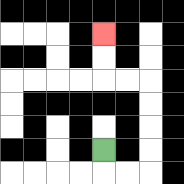{'start': '[4, 6]', 'end': '[4, 1]', 'path_directions': 'D,R,R,U,U,U,U,L,L,U,U', 'path_coordinates': '[[4, 6], [4, 7], [5, 7], [6, 7], [6, 6], [6, 5], [6, 4], [6, 3], [5, 3], [4, 3], [4, 2], [4, 1]]'}